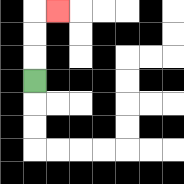{'start': '[1, 3]', 'end': '[2, 0]', 'path_directions': 'U,U,U,R', 'path_coordinates': '[[1, 3], [1, 2], [1, 1], [1, 0], [2, 0]]'}